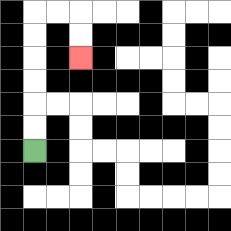{'start': '[1, 6]', 'end': '[3, 2]', 'path_directions': 'U,U,U,U,U,U,R,R,D,D', 'path_coordinates': '[[1, 6], [1, 5], [1, 4], [1, 3], [1, 2], [1, 1], [1, 0], [2, 0], [3, 0], [3, 1], [3, 2]]'}